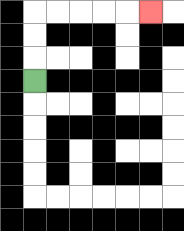{'start': '[1, 3]', 'end': '[6, 0]', 'path_directions': 'U,U,U,R,R,R,R,R', 'path_coordinates': '[[1, 3], [1, 2], [1, 1], [1, 0], [2, 0], [3, 0], [4, 0], [5, 0], [6, 0]]'}